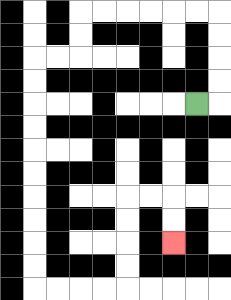{'start': '[8, 4]', 'end': '[7, 10]', 'path_directions': 'R,U,U,U,U,L,L,L,L,L,L,D,D,L,L,D,D,D,D,D,D,D,D,D,D,R,R,R,R,U,U,U,U,R,R,D,D', 'path_coordinates': '[[8, 4], [9, 4], [9, 3], [9, 2], [9, 1], [9, 0], [8, 0], [7, 0], [6, 0], [5, 0], [4, 0], [3, 0], [3, 1], [3, 2], [2, 2], [1, 2], [1, 3], [1, 4], [1, 5], [1, 6], [1, 7], [1, 8], [1, 9], [1, 10], [1, 11], [1, 12], [2, 12], [3, 12], [4, 12], [5, 12], [5, 11], [5, 10], [5, 9], [5, 8], [6, 8], [7, 8], [7, 9], [7, 10]]'}